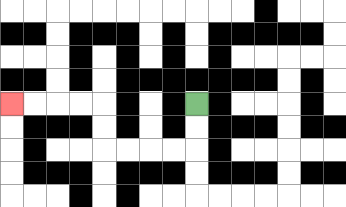{'start': '[8, 4]', 'end': '[0, 4]', 'path_directions': 'D,D,L,L,L,L,U,U,L,L,L,L', 'path_coordinates': '[[8, 4], [8, 5], [8, 6], [7, 6], [6, 6], [5, 6], [4, 6], [4, 5], [4, 4], [3, 4], [2, 4], [1, 4], [0, 4]]'}